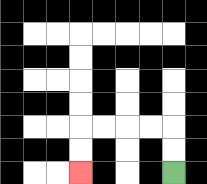{'start': '[7, 7]', 'end': '[3, 7]', 'path_directions': 'U,U,L,L,L,L,D,D', 'path_coordinates': '[[7, 7], [7, 6], [7, 5], [6, 5], [5, 5], [4, 5], [3, 5], [3, 6], [3, 7]]'}